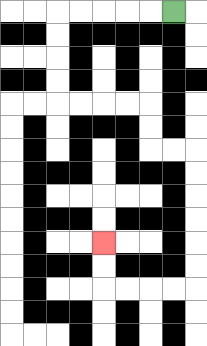{'start': '[7, 0]', 'end': '[4, 10]', 'path_directions': 'L,L,L,L,L,D,D,D,D,R,R,R,R,D,D,R,R,D,D,D,D,D,D,L,L,L,L,U,U', 'path_coordinates': '[[7, 0], [6, 0], [5, 0], [4, 0], [3, 0], [2, 0], [2, 1], [2, 2], [2, 3], [2, 4], [3, 4], [4, 4], [5, 4], [6, 4], [6, 5], [6, 6], [7, 6], [8, 6], [8, 7], [8, 8], [8, 9], [8, 10], [8, 11], [8, 12], [7, 12], [6, 12], [5, 12], [4, 12], [4, 11], [4, 10]]'}